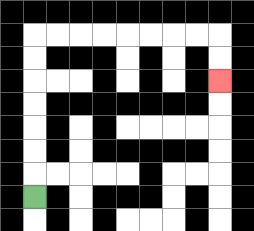{'start': '[1, 8]', 'end': '[9, 3]', 'path_directions': 'U,U,U,U,U,U,U,R,R,R,R,R,R,R,R,D,D', 'path_coordinates': '[[1, 8], [1, 7], [1, 6], [1, 5], [1, 4], [1, 3], [1, 2], [1, 1], [2, 1], [3, 1], [4, 1], [5, 1], [6, 1], [7, 1], [8, 1], [9, 1], [9, 2], [9, 3]]'}